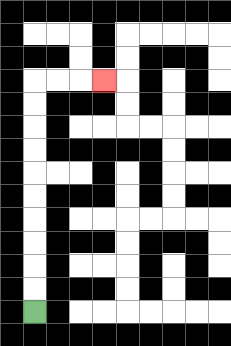{'start': '[1, 13]', 'end': '[4, 3]', 'path_directions': 'U,U,U,U,U,U,U,U,U,U,R,R,R', 'path_coordinates': '[[1, 13], [1, 12], [1, 11], [1, 10], [1, 9], [1, 8], [1, 7], [1, 6], [1, 5], [1, 4], [1, 3], [2, 3], [3, 3], [4, 3]]'}